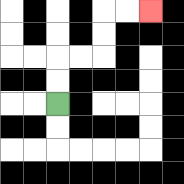{'start': '[2, 4]', 'end': '[6, 0]', 'path_directions': 'U,U,R,R,U,U,R,R', 'path_coordinates': '[[2, 4], [2, 3], [2, 2], [3, 2], [4, 2], [4, 1], [4, 0], [5, 0], [6, 0]]'}